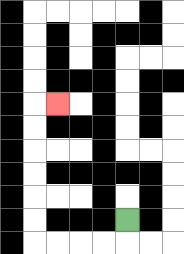{'start': '[5, 9]', 'end': '[2, 4]', 'path_directions': 'D,L,L,L,L,U,U,U,U,U,U,R', 'path_coordinates': '[[5, 9], [5, 10], [4, 10], [3, 10], [2, 10], [1, 10], [1, 9], [1, 8], [1, 7], [1, 6], [1, 5], [1, 4], [2, 4]]'}